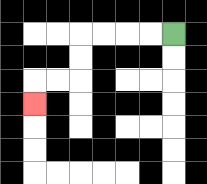{'start': '[7, 1]', 'end': '[1, 4]', 'path_directions': 'L,L,L,L,D,D,L,L,D', 'path_coordinates': '[[7, 1], [6, 1], [5, 1], [4, 1], [3, 1], [3, 2], [3, 3], [2, 3], [1, 3], [1, 4]]'}